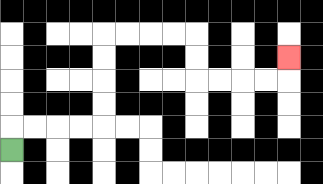{'start': '[0, 6]', 'end': '[12, 2]', 'path_directions': 'U,R,R,R,R,U,U,U,U,R,R,R,R,D,D,R,R,R,R,U', 'path_coordinates': '[[0, 6], [0, 5], [1, 5], [2, 5], [3, 5], [4, 5], [4, 4], [4, 3], [4, 2], [4, 1], [5, 1], [6, 1], [7, 1], [8, 1], [8, 2], [8, 3], [9, 3], [10, 3], [11, 3], [12, 3], [12, 2]]'}